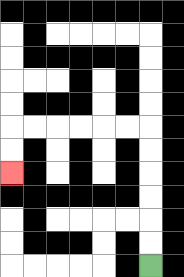{'start': '[6, 11]', 'end': '[0, 7]', 'path_directions': 'U,U,U,U,U,U,L,L,L,L,L,L,D,D', 'path_coordinates': '[[6, 11], [6, 10], [6, 9], [6, 8], [6, 7], [6, 6], [6, 5], [5, 5], [4, 5], [3, 5], [2, 5], [1, 5], [0, 5], [0, 6], [0, 7]]'}